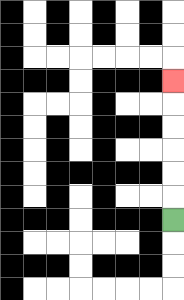{'start': '[7, 9]', 'end': '[7, 3]', 'path_directions': 'U,U,U,U,U,U', 'path_coordinates': '[[7, 9], [7, 8], [7, 7], [7, 6], [7, 5], [7, 4], [7, 3]]'}